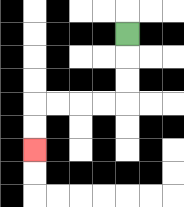{'start': '[5, 1]', 'end': '[1, 6]', 'path_directions': 'D,D,D,L,L,L,L,D,D', 'path_coordinates': '[[5, 1], [5, 2], [5, 3], [5, 4], [4, 4], [3, 4], [2, 4], [1, 4], [1, 5], [1, 6]]'}